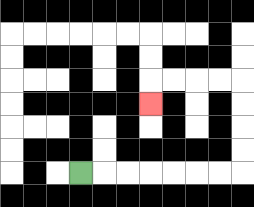{'start': '[3, 7]', 'end': '[6, 4]', 'path_directions': 'R,R,R,R,R,R,R,U,U,U,U,L,L,L,L,D', 'path_coordinates': '[[3, 7], [4, 7], [5, 7], [6, 7], [7, 7], [8, 7], [9, 7], [10, 7], [10, 6], [10, 5], [10, 4], [10, 3], [9, 3], [8, 3], [7, 3], [6, 3], [6, 4]]'}